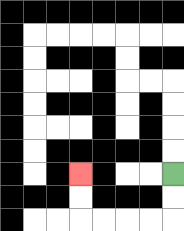{'start': '[7, 7]', 'end': '[3, 7]', 'path_directions': 'D,D,L,L,L,L,U,U', 'path_coordinates': '[[7, 7], [7, 8], [7, 9], [6, 9], [5, 9], [4, 9], [3, 9], [3, 8], [3, 7]]'}